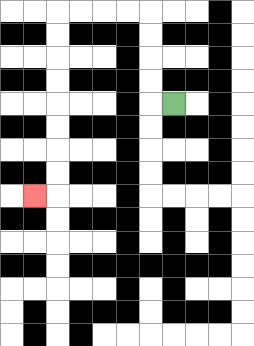{'start': '[7, 4]', 'end': '[1, 8]', 'path_directions': 'L,U,U,U,U,L,L,L,L,D,D,D,D,D,D,D,D,L', 'path_coordinates': '[[7, 4], [6, 4], [6, 3], [6, 2], [6, 1], [6, 0], [5, 0], [4, 0], [3, 0], [2, 0], [2, 1], [2, 2], [2, 3], [2, 4], [2, 5], [2, 6], [2, 7], [2, 8], [1, 8]]'}